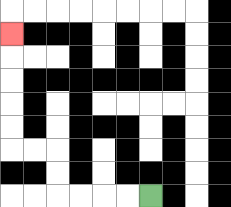{'start': '[6, 8]', 'end': '[0, 1]', 'path_directions': 'L,L,L,L,U,U,L,L,U,U,U,U,U', 'path_coordinates': '[[6, 8], [5, 8], [4, 8], [3, 8], [2, 8], [2, 7], [2, 6], [1, 6], [0, 6], [0, 5], [0, 4], [0, 3], [0, 2], [0, 1]]'}